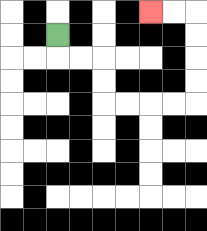{'start': '[2, 1]', 'end': '[6, 0]', 'path_directions': 'D,R,R,D,D,R,R,R,R,U,U,U,U,L,L', 'path_coordinates': '[[2, 1], [2, 2], [3, 2], [4, 2], [4, 3], [4, 4], [5, 4], [6, 4], [7, 4], [8, 4], [8, 3], [8, 2], [8, 1], [8, 0], [7, 0], [6, 0]]'}